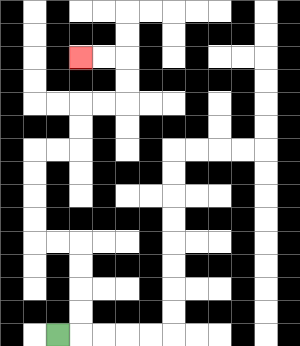{'start': '[2, 14]', 'end': '[3, 2]', 'path_directions': 'R,U,U,U,U,L,L,U,U,U,U,R,R,U,U,R,R,U,U,L,L', 'path_coordinates': '[[2, 14], [3, 14], [3, 13], [3, 12], [3, 11], [3, 10], [2, 10], [1, 10], [1, 9], [1, 8], [1, 7], [1, 6], [2, 6], [3, 6], [3, 5], [3, 4], [4, 4], [5, 4], [5, 3], [5, 2], [4, 2], [3, 2]]'}